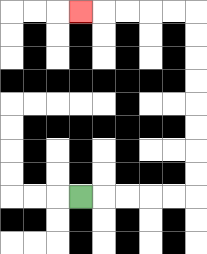{'start': '[3, 8]', 'end': '[3, 0]', 'path_directions': 'R,R,R,R,R,U,U,U,U,U,U,U,U,L,L,L,L,L', 'path_coordinates': '[[3, 8], [4, 8], [5, 8], [6, 8], [7, 8], [8, 8], [8, 7], [8, 6], [8, 5], [8, 4], [8, 3], [8, 2], [8, 1], [8, 0], [7, 0], [6, 0], [5, 0], [4, 0], [3, 0]]'}